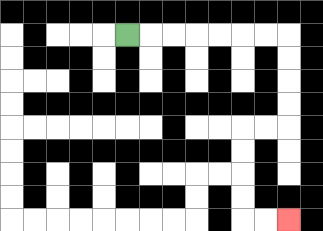{'start': '[5, 1]', 'end': '[12, 9]', 'path_directions': 'R,R,R,R,R,R,R,D,D,D,D,L,L,D,D,D,D,R,R', 'path_coordinates': '[[5, 1], [6, 1], [7, 1], [8, 1], [9, 1], [10, 1], [11, 1], [12, 1], [12, 2], [12, 3], [12, 4], [12, 5], [11, 5], [10, 5], [10, 6], [10, 7], [10, 8], [10, 9], [11, 9], [12, 9]]'}